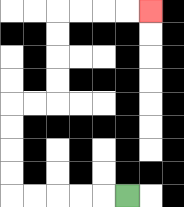{'start': '[5, 8]', 'end': '[6, 0]', 'path_directions': 'L,L,L,L,L,U,U,U,U,R,R,U,U,U,U,R,R,R,R', 'path_coordinates': '[[5, 8], [4, 8], [3, 8], [2, 8], [1, 8], [0, 8], [0, 7], [0, 6], [0, 5], [0, 4], [1, 4], [2, 4], [2, 3], [2, 2], [2, 1], [2, 0], [3, 0], [4, 0], [5, 0], [6, 0]]'}